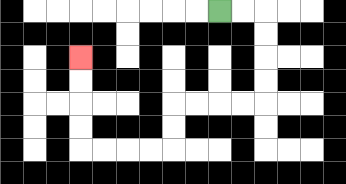{'start': '[9, 0]', 'end': '[3, 2]', 'path_directions': 'R,R,D,D,D,D,L,L,L,L,D,D,L,L,L,L,U,U,U,U', 'path_coordinates': '[[9, 0], [10, 0], [11, 0], [11, 1], [11, 2], [11, 3], [11, 4], [10, 4], [9, 4], [8, 4], [7, 4], [7, 5], [7, 6], [6, 6], [5, 6], [4, 6], [3, 6], [3, 5], [3, 4], [3, 3], [3, 2]]'}